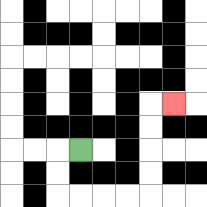{'start': '[3, 6]', 'end': '[7, 4]', 'path_directions': 'L,D,D,R,R,R,R,U,U,U,U,R', 'path_coordinates': '[[3, 6], [2, 6], [2, 7], [2, 8], [3, 8], [4, 8], [5, 8], [6, 8], [6, 7], [6, 6], [6, 5], [6, 4], [7, 4]]'}